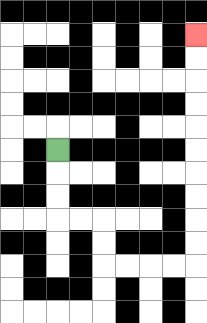{'start': '[2, 6]', 'end': '[8, 1]', 'path_directions': 'D,D,D,R,R,D,D,R,R,R,R,U,U,U,U,U,U,U,U,U,U', 'path_coordinates': '[[2, 6], [2, 7], [2, 8], [2, 9], [3, 9], [4, 9], [4, 10], [4, 11], [5, 11], [6, 11], [7, 11], [8, 11], [8, 10], [8, 9], [8, 8], [8, 7], [8, 6], [8, 5], [8, 4], [8, 3], [8, 2], [8, 1]]'}